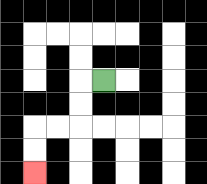{'start': '[4, 3]', 'end': '[1, 7]', 'path_directions': 'L,D,D,L,L,D,D', 'path_coordinates': '[[4, 3], [3, 3], [3, 4], [3, 5], [2, 5], [1, 5], [1, 6], [1, 7]]'}